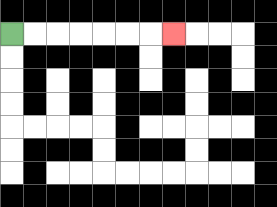{'start': '[0, 1]', 'end': '[7, 1]', 'path_directions': 'R,R,R,R,R,R,R', 'path_coordinates': '[[0, 1], [1, 1], [2, 1], [3, 1], [4, 1], [5, 1], [6, 1], [7, 1]]'}